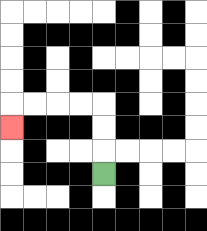{'start': '[4, 7]', 'end': '[0, 5]', 'path_directions': 'U,U,U,L,L,L,L,D', 'path_coordinates': '[[4, 7], [4, 6], [4, 5], [4, 4], [3, 4], [2, 4], [1, 4], [0, 4], [0, 5]]'}